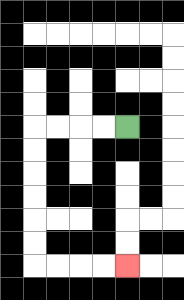{'start': '[5, 5]', 'end': '[5, 11]', 'path_directions': 'L,L,L,L,D,D,D,D,D,D,R,R,R,R', 'path_coordinates': '[[5, 5], [4, 5], [3, 5], [2, 5], [1, 5], [1, 6], [1, 7], [1, 8], [1, 9], [1, 10], [1, 11], [2, 11], [3, 11], [4, 11], [5, 11]]'}